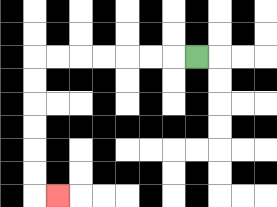{'start': '[8, 2]', 'end': '[2, 8]', 'path_directions': 'L,L,L,L,L,L,L,D,D,D,D,D,D,R', 'path_coordinates': '[[8, 2], [7, 2], [6, 2], [5, 2], [4, 2], [3, 2], [2, 2], [1, 2], [1, 3], [1, 4], [1, 5], [1, 6], [1, 7], [1, 8], [2, 8]]'}